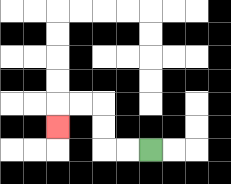{'start': '[6, 6]', 'end': '[2, 5]', 'path_directions': 'L,L,U,U,L,L,D', 'path_coordinates': '[[6, 6], [5, 6], [4, 6], [4, 5], [4, 4], [3, 4], [2, 4], [2, 5]]'}